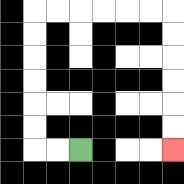{'start': '[3, 6]', 'end': '[7, 6]', 'path_directions': 'L,L,U,U,U,U,U,U,R,R,R,R,R,R,D,D,D,D,D,D', 'path_coordinates': '[[3, 6], [2, 6], [1, 6], [1, 5], [1, 4], [1, 3], [1, 2], [1, 1], [1, 0], [2, 0], [3, 0], [4, 0], [5, 0], [6, 0], [7, 0], [7, 1], [7, 2], [7, 3], [7, 4], [7, 5], [7, 6]]'}